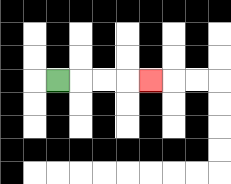{'start': '[2, 3]', 'end': '[6, 3]', 'path_directions': 'R,R,R,R', 'path_coordinates': '[[2, 3], [3, 3], [4, 3], [5, 3], [6, 3]]'}